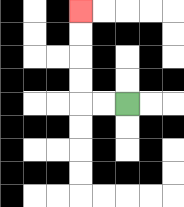{'start': '[5, 4]', 'end': '[3, 0]', 'path_directions': 'L,L,U,U,U,U', 'path_coordinates': '[[5, 4], [4, 4], [3, 4], [3, 3], [3, 2], [3, 1], [3, 0]]'}